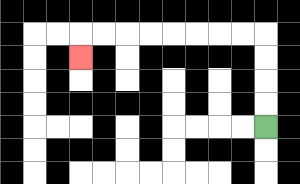{'start': '[11, 5]', 'end': '[3, 2]', 'path_directions': 'U,U,U,U,L,L,L,L,L,L,L,L,D', 'path_coordinates': '[[11, 5], [11, 4], [11, 3], [11, 2], [11, 1], [10, 1], [9, 1], [8, 1], [7, 1], [6, 1], [5, 1], [4, 1], [3, 1], [3, 2]]'}